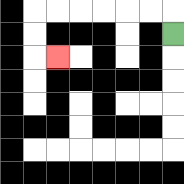{'start': '[7, 1]', 'end': '[2, 2]', 'path_directions': 'U,L,L,L,L,L,L,D,D,R', 'path_coordinates': '[[7, 1], [7, 0], [6, 0], [5, 0], [4, 0], [3, 0], [2, 0], [1, 0], [1, 1], [1, 2], [2, 2]]'}